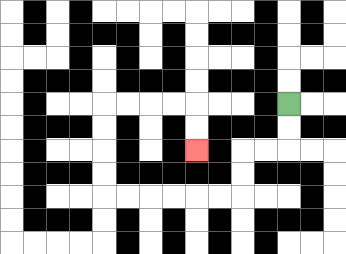{'start': '[12, 4]', 'end': '[8, 6]', 'path_directions': 'D,D,L,L,D,D,L,L,L,L,L,L,U,U,U,U,R,R,R,R,D,D', 'path_coordinates': '[[12, 4], [12, 5], [12, 6], [11, 6], [10, 6], [10, 7], [10, 8], [9, 8], [8, 8], [7, 8], [6, 8], [5, 8], [4, 8], [4, 7], [4, 6], [4, 5], [4, 4], [5, 4], [6, 4], [7, 4], [8, 4], [8, 5], [8, 6]]'}